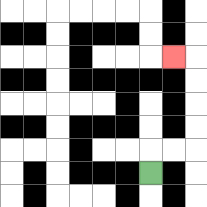{'start': '[6, 7]', 'end': '[7, 2]', 'path_directions': 'U,R,R,U,U,U,U,L', 'path_coordinates': '[[6, 7], [6, 6], [7, 6], [8, 6], [8, 5], [8, 4], [8, 3], [8, 2], [7, 2]]'}